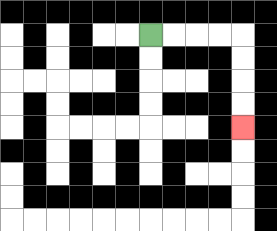{'start': '[6, 1]', 'end': '[10, 5]', 'path_directions': 'R,R,R,R,D,D,D,D', 'path_coordinates': '[[6, 1], [7, 1], [8, 1], [9, 1], [10, 1], [10, 2], [10, 3], [10, 4], [10, 5]]'}